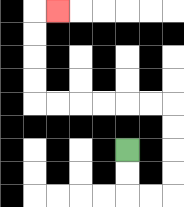{'start': '[5, 6]', 'end': '[2, 0]', 'path_directions': 'D,D,R,R,U,U,U,U,L,L,L,L,L,L,U,U,U,U,R', 'path_coordinates': '[[5, 6], [5, 7], [5, 8], [6, 8], [7, 8], [7, 7], [7, 6], [7, 5], [7, 4], [6, 4], [5, 4], [4, 4], [3, 4], [2, 4], [1, 4], [1, 3], [1, 2], [1, 1], [1, 0], [2, 0]]'}